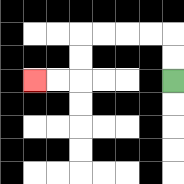{'start': '[7, 3]', 'end': '[1, 3]', 'path_directions': 'U,U,L,L,L,L,D,D,L,L', 'path_coordinates': '[[7, 3], [7, 2], [7, 1], [6, 1], [5, 1], [4, 1], [3, 1], [3, 2], [3, 3], [2, 3], [1, 3]]'}